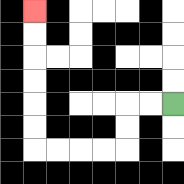{'start': '[7, 4]', 'end': '[1, 0]', 'path_directions': 'L,L,D,D,L,L,L,L,U,U,U,U,U,U', 'path_coordinates': '[[7, 4], [6, 4], [5, 4], [5, 5], [5, 6], [4, 6], [3, 6], [2, 6], [1, 6], [1, 5], [1, 4], [1, 3], [1, 2], [1, 1], [1, 0]]'}